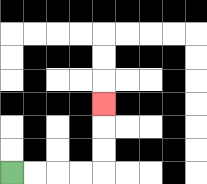{'start': '[0, 7]', 'end': '[4, 4]', 'path_directions': 'R,R,R,R,U,U,U', 'path_coordinates': '[[0, 7], [1, 7], [2, 7], [3, 7], [4, 7], [4, 6], [4, 5], [4, 4]]'}